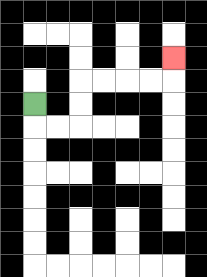{'start': '[1, 4]', 'end': '[7, 2]', 'path_directions': 'D,R,R,U,U,R,R,R,R,U', 'path_coordinates': '[[1, 4], [1, 5], [2, 5], [3, 5], [3, 4], [3, 3], [4, 3], [5, 3], [6, 3], [7, 3], [7, 2]]'}